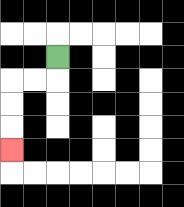{'start': '[2, 2]', 'end': '[0, 6]', 'path_directions': 'D,L,L,D,D,D', 'path_coordinates': '[[2, 2], [2, 3], [1, 3], [0, 3], [0, 4], [0, 5], [0, 6]]'}